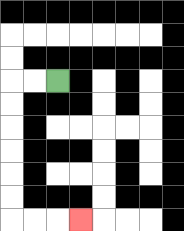{'start': '[2, 3]', 'end': '[3, 9]', 'path_directions': 'L,L,D,D,D,D,D,D,R,R,R', 'path_coordinates': '[[2, 3], [1, 3], [0, 3], [0, 4], [0, 5], [0, 6], [0, 7], [0, 8], [0, 9], [1, 9], [2, 9], [3, 9]]'}